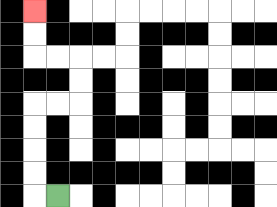{'start': '[2, 8]', 'end': '[1, 0]', 'path_directions': 'L,U,U,U,U,R,R,U,U,L,L,U,U', 'path_coordinates': '[[2, 8], [1, 8], [1, 7], [1, 6], [1, 5], [1, 4], [2, 4], [3, 4], [3, 3], [3, 2], [2, 2], [1, 2], [1, 1], [1, 0]]'}